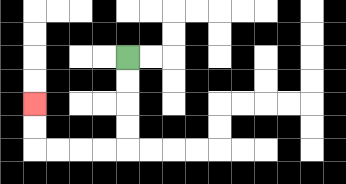{'start': '[5, 2]', 'end': '[1, 4]', 'path_directions': 'D,D,D,D,L,L,L,L,U,U', 'path_coordinates': '[[5, 2], [5, 3], [5, 4], [5, 5], [5, 6], [4, 6], [3, 6], [2, 6], [1, 6], [1, 5], [1, 4]]'}